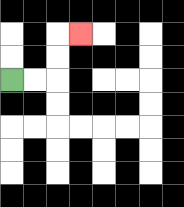{'start': '[0, 3]', 'end': '[3, 1]', 'path_directions': 'R,R,U,U,R', 'path_coordinates': '[[0, 3], [1, 3], [2, 3], [2, 2], [2, 1], [3, 1]]'}